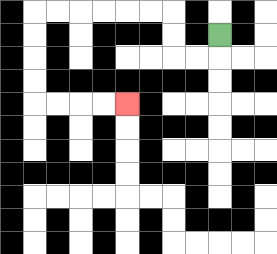{'start': '[9, 1]', 'end': '[5, 4]', 'path_directions': 'D,L,L,U,U,L,L,L,L,L,L,D,D,D,D,R,R,R,R', 'path_coordinates': '[[9, 1], [9, 2], [8, 2], [7, 2], [7, 1], [7, 0], [6, 0], [5, 0], [4, 0], [3, 0], [2, 0], [1, 0], [1, 1], [1, 2], [1, 3], [1, 4], [2, 4], [3, 4], [4, 4], [5, 4]]'}